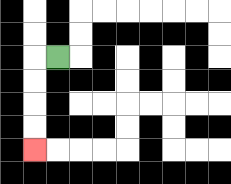{'start': '[2, 2]', 'end': '[1, 6]', 'path_directions': 'L,D,D,D,D', 'path_coordinates': '[[2, 2], [1, 2], [1, 3], [1, 4], [1, 5], [1, 6]]'}